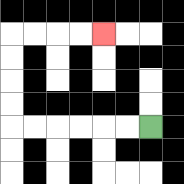{'start': '[6, 5]', 'end': '[4, 1]', 'path_directions': 'L,L,L,L,L,L,U,U,U,U,R,R,R,R', 'path_coordinates': '[[6, 5], [5, 5], [4, 5], [3, 5], [2, 5], [1, 5], [0, 5], [0, 4], [0, 3], [0, 2], [0, 1], [1, 1], [2, 1], [3, 1], [4, 1]]'}